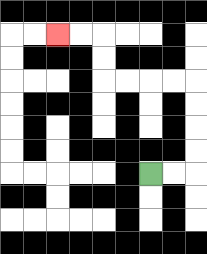{'start': '[6, 7]', 'end': '[2, 1]', 'path_directions': 'R,R,U,U,U,U,L,L,L,L,U,U,L,L', 'path_coordinates': '[[6, 7], [7, 7], [8, 7], [8, 6], [8, 5], [8, 4], [8, 3], [7, 3], [6, 3], [5, 3], [4, 3], [4, 2], [4, 1], [3, 1], [2, 1]]'}